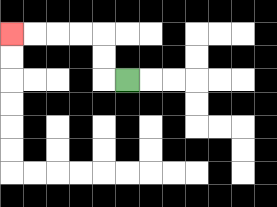{'start': '[5, 3]', 'end': '[0, 1]', 'path_directions': 'L,U,U,L,L,L,L', 'path_coordinates': '[[5, 3], [4, 3], [4, 2], [4, 1], [3, 1], [2, 1], [1, 1], [0, 1]]'}